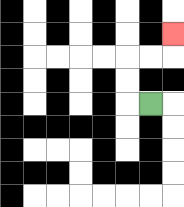{'start': '[6, 4]', 'end': '[7, 1]', 'path_directions': 'L,U,U,R,R,U', 'path_coordinates': '[[6, 4], [5, 4], [5, 3], [5, 2], [6, 2], [7, 2], [7, 1]]'}